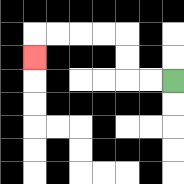{'start': '[7, 3]', 'end': '[1, 2]', 'path_directions': 'L,L,U,U,L,L,L,L,D', 'path_coordinates': '[[7, 3], [6, 3], [5, 3], [5, 2], [5, 1], [4, 1], [3, 1], [2, 1], [1, 1], [1, 2]]'}